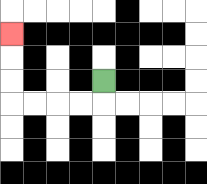{'start': '[4, 3]', 'end': '[0, 1]', 'path_directions': 'D,L,L,L,L,U,U,U', 'path_coordinates': '[[4, 3], [4, 4], [3, 4], [2, 4], [1, 4], [0, 4], [0, 3], [0, 2], [0, 1]]'}